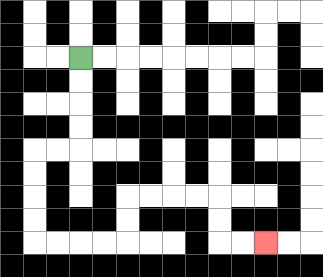{'start': '[3, 2]', 'end': '[11, 10]', 'path_directions': 'D,D,D,D,L,L,D,D,D,D,R,R,R,R,U,U,R,R,R,R,D,D,R,R', 'path_coordinates': '[[3, 2], [3, 3], [3, 4], [3, 5], [3, 6], [2, 6], [1, 6], [1, 7], [1, 8], [1, 9], [1, 10], [2, 10], [3, 10], [4, 10], [5, 10], [5, 9], [5, 8], [6, 8], [7, 8], [8, 8], [9, 8], [9, 9], [9, 10], [10, 10], [11, 10]]'}